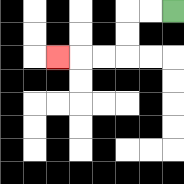{'start': '[7, 0]', 'end': '[2, 2]', 'path_directions': 'L,L,D,D,L,L,L', 'path_coordinates': '[[7, 0], [6, 0], [5, 0], [5, 1], [5, 2], [4, 2], [3, 2], [2, 2]]'}